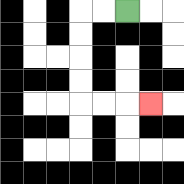{'start': '[5, 0]', 'end': '[6, 4]', 'path_directions': 'L,L,D,D,D,D,R,R,R', 'path_coordinates': '[[5, 0], [4, 0], [3, 0], [3, 1], [3, 2], [3, 3], [3, 4], [4, 4], [5, 4], [6, 4]]'}